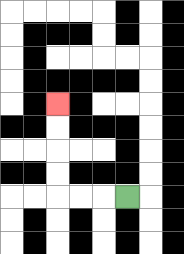{'start': '[5, 8]', 'end': '[2, 4]', 'path_directions': 'L,L,L,U,U,U,U', 'path_coordinates': '[[5, 8], [4, 8], [3, 8], [2, 8], [2, 7], [2, 6], [2, 5], [2, 4]]'}